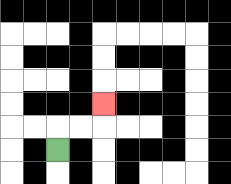{'start': '[2, 6]', 'end': '[4, 4]', 'path_directions': 'U,R,R,U', 'path_coordinates': '[[2, 6], [2, 5], [3, 5], [4, 5], [4, 4]]'}